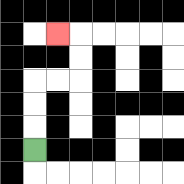{'start': '[1, 6]', 'end': '[2, 1]', 'path_directions': 'U,U,U,R,R,U,U,L', 'path_coordinates': '[[1, 6], [1, 5], [1, 4], [1, 3], [2, 3], [3, 3], [3, 2], [3, 1], [2, 1]]'}